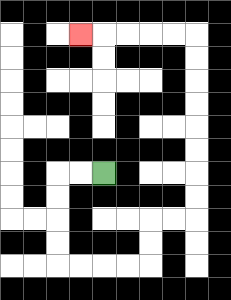{'start': '[4, 7]', 'end': '[3, 1]', 'path_directions': 'L,L,D,D,D,D,R,R,R,R,U,U,R,R,U,U,U,U,U,U,U,U,L,L,L,L,L', 'path_coordinates': '[[4, 7], [3, 7], [2, 7], [2, 8], [2, 9], [2, 10], [2, 11], [3, 11], [4, 11], [5, 11], [6, 11], [6, 10], [6, 9], [7, 9], [8, 9], [8, 8], [8, 7], [8, 6], [8, 5], [8, 4], [8, 3], [8, 2], [8, 1], [7, 1], [6, 1], [5, 1], [4, 1], [3, 1]]'}